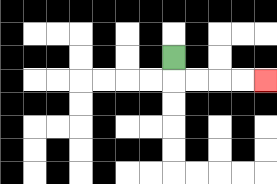{'start': '[7, 2]', 'end': '[11, 3]', 'path_directions': 'D,R,R,R,R', 'path_coordinates': '[[7, 2], [7, 3], [8, 3], [9, 3], [10, 3], [11, 3]]'}